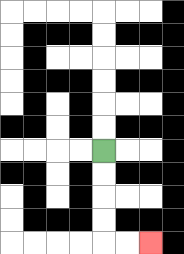{'start': '[4, 6]', 'end': '[6, 10]', 'path_directions': 'D,D,D,D,R,R', 'path_coordinates': '[[4, 6], [4, 7], [4, 8], [4, 9], [4, 10], [5, 10], [6, 10]]'}